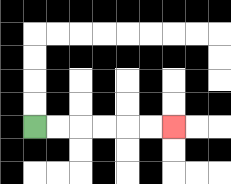{'start': '[1, 5]', 'end': '[7, 5]', 'path_directions': 'R,R,R,R,R,R', 'path_coordinates': '[[1, 5], [2, 5], [3, 5], [4, 5], [5, 5], [6, 5], [7, 5]]'}